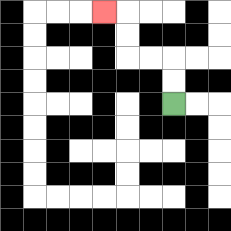{'start': '[7, 4]', 'end': '[4, 0]', 'path_directions': 'U,U,L,L,U,U,L', 'path_coordinates': '[[7, 4], [7, 3], [7, 2], [6, 2], [5, 2], [5, 1], [5, 0], [4, 0]]'}